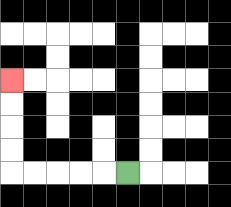{'start': '[5, 7]', 'end': '[0, 3]', 'path_directions': 'L,L,L,L,L,U,U,U,U', 'path_coordinates': '[[5, 7], [4, 7], [3, 7], [2, 7], [1, 7], [0, 7], [0, 6], [0, 5], [0, 4], [0, 3]]'}